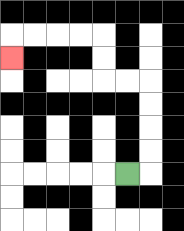{'start': '[5, 7]', 'end': '[0, 2]', 'path_directions': 'R,U,U,U,U,L,L,U,U,L,L,L,L,D', 'path_coordinates': '[[5, 7], [6, 7], [6, 6], [6, 5], [6, 4], [6, 3], [5, 3], [4, 3], [4, 2], [4, 1], [3, 1], [2, 1], [1, 1], [0, 1], [0, 2]]'}